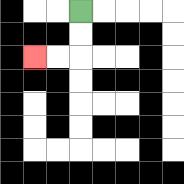{'start': '[3, 0]', 'end': '[1, 2]', 'path_directions': 'D,D,L,L', 'path_coordinates': '[[3, 0], [3, 1], [3, 2], [2, 2], [1, 2]]'}